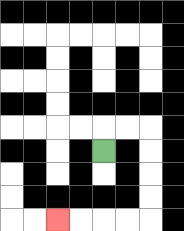{'start': '[4, 6]', 'end': '[2, 9]', 'path_directions': 'U,R,R,D,D,D,D,L,L,L,L', 'path_coordinates': '[[4, 6], [4, 5], [5, 5], [6, 5], [6, 6], [6, 7], [6, 8], [6, 9], [5, 9], [4, 9], [3, 9], [2, 9]]'}